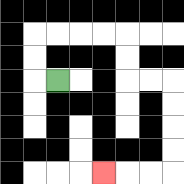{'start': '[2, 3]', 'end': '[4, 7]', 'path_directions': 'L,U,U,R,R,R,R,D,D,R,R,D,D,D,D,L,L,L', 'path_coordinates': '[[2, 3], [1, 3], [1, 2], [1, 1], [2, 1], [3, 1], [4, 1], [5, 1], [5, 2], [5, 3], [6, 3], [7, 3], [7, 4], [7, 5], [7, 6], [7, 7], [6, 7], [5, 7], [4, 7]]'}